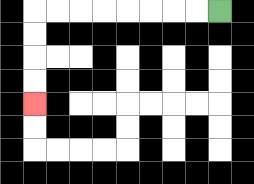{'start': '[9, 0]', 'end': '[1, 4]', 'path_directions': 'L,L,L,L,L,L,L,L,D,D,D,D', 'path_coordinates': '[[9, 0], [8, 0], [7, 0], [6, 0], [5, 0], [4, 0], [3, 0], [2, 0], [1, 0], [1, 1], [1, 2], [1, 3], [1, 4]]'}